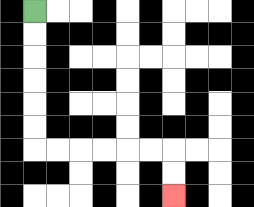{'start': '[1, 0]', 'end': '[7, 8]', 'path_directions': 'D,D,D,D,D,D,R,R,R,R,R,R,D,D', 'path_coordinates': '[[1, 0], [1, 1], [1, 2], [1, 3], [1, 4], [1, 5], [1, 6], [2, 6], [3, 6], [4, 6], [5, 6], [6, 6], [7, 6], [7, 7], [7, 8]]'}